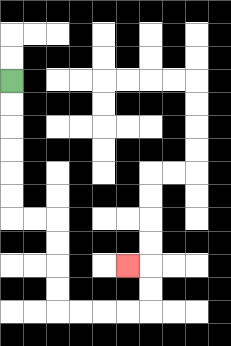{'start': '[0, 3]', 'end': '[5, 11]', 'path_directions': 'D,D,D,D,D,D,R,R,D,D,D,D,R,R,R,R,U,U,L', 'path_coordinates': '[[0, 3], [0, 4], [0, 5], [0, 6], [0, 7], [0, 8], [0, 9], [1, 9], [2, 9], [2, 10], [2, 11], [2, 12], [2, 13], [3, 13], [4, 13], [5, 13], [6, 13], [6, 12], [6, 11], [5, 11]]'}